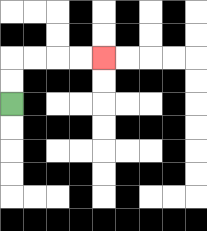{'start': '[0, 4]', 'end': '[4, 2]', 'path_directions': 'U,U,R,R,R,R', 'path_coordinates': '[[0, 4], [0, 3], [0, 2], [1, 2], [2, 2], [3, 2], [4, 2]]'}